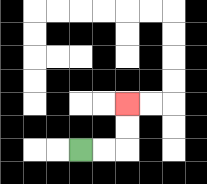{'start': '[3, 6]', 'end': '[5, 4]', 'path_directions': 'R,R,U,U', 'path_coordinates': '[[3, 6], [4, 6], [5, 6], [5, 5], [5, 4]]'}